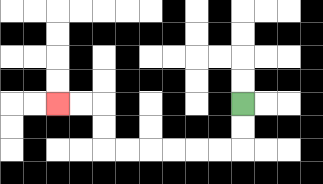{'start': '[10, 4]', 'end': '[2, 4]', 'path_directions': 'D,D,L,L,L,L,L,L,U,U,L,L', 'path_coordinates': '[[10, 4], [10, 5], [10, 6], [9, 6], [8, 6], [7, 6], [6, 6], [5, 6], [4, 6], [4, 5], [4, 4], [3, 4], [2, 4]]'}